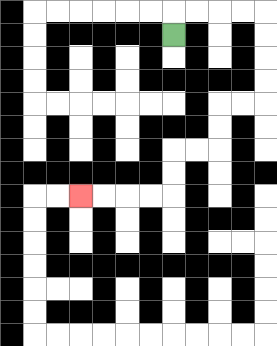{'start': '[7, 1]', 'end': '[3, 8]', 'path_directions': 'U,R,R,R,R,D,D,D,D,L,L,D,D,L,L,D,D,L,L,L,L', 'path_coordinates': '[[7, 1], [7, 0], [8, 0], [9, 0], [10, 0], [11, 0], [11, 1], [11, 2], [11, 3], [11, 4], [10, 4], [9, 4], [9, 5], [9, 6], [8, 6], [7, 6], [7, 7], [7, 8], [6, 8], [5, 8], [4, 8], [3, 8]]'}